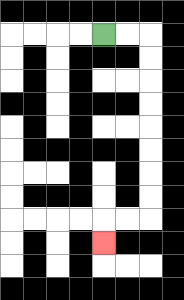{'start': '[4, 1]', 'end': '[4, 10]', 'path_directions': 'R,R,D,D,D,D,D,D,D,D,L,L,D', 'path_coordinates': '[[4, 1], [5, 1], [6, 1], [6, 2], [6, 3], [6, 4], [6, 5], [6, 6], [6, 7], [6, 8], [6, 9], [5, 9], [4, 9], [4, 10]]'}